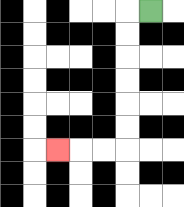{'start': '[6, 0]', 'end': '[2, 6]', 'path_directions': 'L,D,D,D,D,D,D,L,L,L', 'path_coordinates': '[[6, 0], [5, 0], [5, 1], [5, 2], [5, 3], [5, 4], [5, 5], [5, 6], [4, 6], [3, 6], [2, 6]]'}